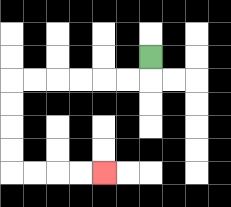{'start': '[6, 2]', 'end': '[4, 7]', 'path_directions': 'D,L,L,L,L,L,L,D,D,D,D,R,R,R,R', 'path_coordinates': '[[6, 2], [6, 3], [5, 3], [4, 3], [3, 3], [2, 3], [1, 3], [0, 3], [0, 4], [0, 5], [0, 6], [0, 7], [1, 7], [2, 7], [3, 7], [4, 7]]'}